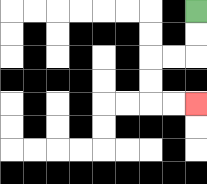{'start': '[8, 0]', 'end': '[8, 4]', 'path_directions': 'D,D,L,L,D,D,R,R', 'path_coordinates': '[[8, 0], [8, 1], [8, 2], [7, 2], [6, 2], [6, 3], [6, 4], [7, 4], [8, 4]]'}